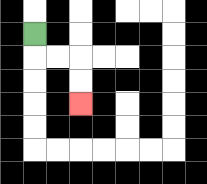{'start': '[1, 1]', 'end': '[3, 4]', 'path_directions': 'D,R,R,D,D', 'path_coordinates': '[[1, 1], [1, 2], [2, 2], [3, 2], [3, 3], [3, 4]]'}